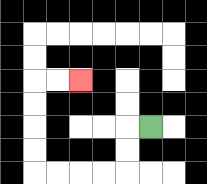{'start': '[6, 5]', 'end': '[3, 3]', 'path_directions': 'L,D,D,L,L,L,L,U,U,U,U,R,R', 'path_coordinates': '[[6, 5], [5, 5], [5, 6], [5, 7], [4, 7], [3, 7], [2, 7], [1, 7], [1, 6], [1, 5], [1, 4], [1, 3], [2, 3], [3, 3]]'}